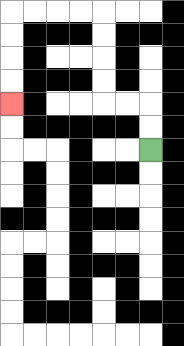{'start': '[6, 6]', 'end': '[0, 4]', 'path_directions': 'U,U,L,L,U,U,U,U,L,L,L,L,D,D,D,D', 'path_coordinates': '[[6, 6], [6, 5], [6, 4], [5, 4], [4, 4], [4, 3], [4, 2], [4, 1], [4, 0], [3, 0], [2, 0], [1, 0], [0, 0], [0, 1], [0, 2], [0, 3], [0, 4]]'}